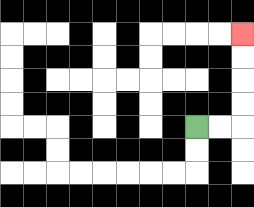{'start': '[8, 5]', 'end': '[10, 1]', 'path_directions': 'R,R,U,U,U,U', 'path_coordinates': '[[8, 5], [9, 5], [10, 5], [10, 4], [10, 3], [10, 2], [10, 1]]'}